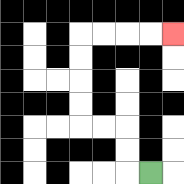{'start': '[6, 7]', 'end': '[7, 1]', 'path_directions': 'L,U,U,L,L,U,U,U,U,R,R,R,R', 'path_coordinates': '[[6, 7], [5, 7], [5, 6], [5, 5], [4, 5], [3, 5], [3, 4], [3, 3], [3, 2], [3, 1], [4, 1], [5, 1], [6, 1], [7, 1]]'}